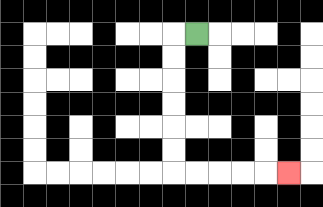{'start': '[8, 1]', 'end': '[12, 7]', 'path_directions': 'L,D,D,D,D,D,D,R,R,R,R,R', 'path_coordinates': '[[8, 1], [7, 1], [7, 2], [7, 3], [7, 4], [7, 5], [7, 6], [7, 7], [8, 7], [9, 7], [10, 7], [11, 7], [12, 7]]'}